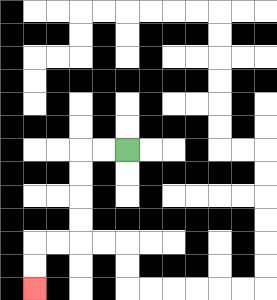{'start': '[5, 6]', 'end': '[1, 12]', 'path_directions': 'L,L,D,D,D,D,L,L,D,D', 'path_coordinates': '[[5, 6], [4, 6], [3, 6], [3, 7], [3, 8], [3, 9], [3, 10], [2, 10], [1, 10], [1, 11], [1, 12]]'}